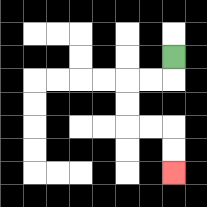{'start': '[7, 2]', 'end': '[7, 7]', 'path_directions': 'D,L,L,D,D,R,R,D,D', 'path_coordinates': '[[7, 2], [7, 3], [6, 3], [5, 3], [5, 4], [5, 5], [6, 5], [7, 5], [7, 6], [7, 7]]'}